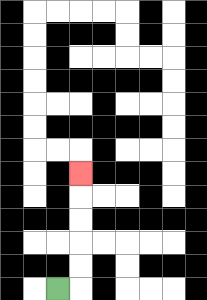{'start': '[2, 12]', 'end': '[3, 7]', 'path_directions': 'R,U,U,U,U,U', 'path_coordinates': '[[2, 12], [3, 12], [3, 11], [3, 10], [3, 9], [3, 8], [3, 7]]'}